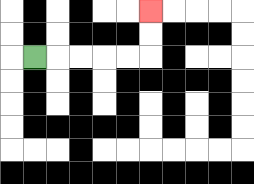{'start': '[1, 2]', 'end': '[6, 0]', 'path_directions': 'R,R,R,R,R,U,U', 'path_coordinates': '[[1, 2], [2, 2], [3, 2], [4, 2], [5, 2], [6, 2], [6, 1], [6, 0]]'}